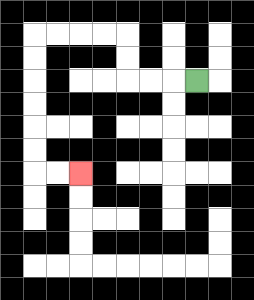{'start': '[8, 3]', 'end': '[3, 7]', 'path_directions': 'L,L,L,U,U,L,L,L,L,D,D,D,D,D,D,R,R', 'path_coordinates': '[[8, 3], [7, 3], [6, 3], [5, 3], [5, 2], [5, 1], [4, 1], [3, 1], [2, 1], [1, 1], [1, 2], [1, 3], [1, 4], [1, 5], [1, 6], [1, 7], [2, 7], [3, 7]]'}